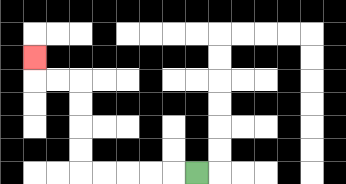{'start': '[8, 7]', 'end': '[1, 2]', 'path_directions': 'L,L,L,L,L,U,U,U,U,L,L,U', 'path_coordinates': '[[8, 7], [7, 7], [6, 7], [5, 7], [4, 7], [3, 7], [3, 6], [3, 5], [3, 4], [3, 3], [2, 3], [1, 3], [1, 2]]'}